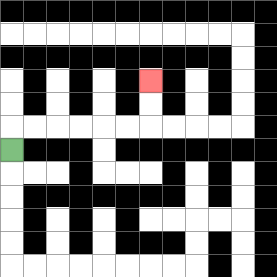{'start': '[0, 6]', 'end': '[6, 3]', 'path_directions': 'U,R,R,R,R,R,R,U,U', 'path_coordinates': '[[0, 6], [0, 5], [1, 5], [2, 5], [3, 5], [4, 5], [5, 5], [6, 5], [6, 4], [6, 3]]'}